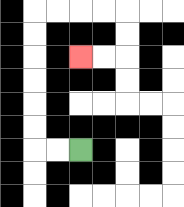{'start': '[3, 6]', 'end': '[3, 2]', 'path_directions': 'L,L,U,U,U,U,U,U,R,R,R,R,D,D,L,L', 'path_coordinates': '[[3, 6], [2, 6], [1, 6], [1, 5], [1, 4], [1, 3], [1, 2], [1, 1], [1, 0], [2, 0], [3, 0], [4, 0], [5, 0], [5, 1], [5, 2], [4, 2], [3, 2]]'}